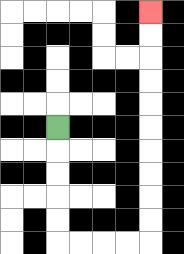{'start': '[2, 5]', 'end': '[6, 0]', 'path_directions': 'D,D,D,D,D,R,R,R,R,U,U,U,U,U,U,U,U,U,U', 'path_coordinates': '[[2, 5], [2, 6], [2, 7], [2, 8], [2, 9], [2, 10], [3, 10], [4, 10], [5, 10], [6, 10], [6, 9], [6, 8], [6, 7], [6, 6], [6, 5], [6, 4], [6, 3], [6, 2], [6, 1], [6, 0]]'}